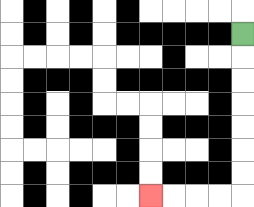{'start': '[10, 1]', 'end': '[6, 8]', 'path_directions': 'D,D,D,D,D,D,D,L,L,L,L', 'path_coordinates': '[[10, 1], [10, 2], [10, 3], [10, 4], [10, 5], [10, 6], [10, 7], [10, 8], [9, 8], [8, 8], [7, 8], [6, 8]]'}